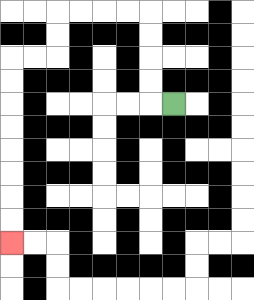{'start': '[7, 4]', 'end': '[0, 10]', 'path_directions': 'L,U,U,U,U,L,L,L,L,D,D,L,L,D,D,D,D,D,D,D,D', 'path_coordinates': '[[7, 4], [6, 4], [6, 3], [6, 2], [6, 1], [6, 0], [5, 0], [4, 0], [3, 0], [2, 0], [2, 1], [2, 2], [1, 2], [0, 2], [0, 3], [0, 4], [0, 5], [0, 6], [0, 7], [0, 8], [0, 9], [0, 10]]'}